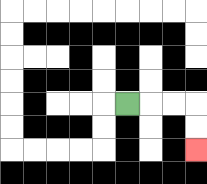{'start': '[5, 4]', 'end': '[8, 6]', 'path_directions': 'R,R,R,D,D', 'path_coordinates': '[[5, 4], [6, 4], [7, 4], [8, 4], [8, 5], [8, 6]]'}